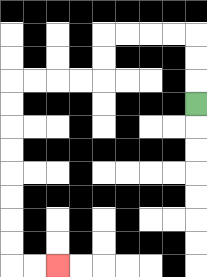{'start': '[8, 4]', 'end': '[2, 11]', 'path_directions': 'U,U,U,L,L,L,L,D,D,L,L,L,L,D,D,D,D,D,D,D,D,R,R', 'path_coordinates': '[[8, 4], [8, 3], [8, 2], [8, 1], [7, 1], [6, 1], [5, 1], [4, 1], [4, 2], [4, 3], [3, 3], [2, 3], [1, 3], [0, 3], [0, 4], [0, 5], [0, 6], [0, 7], [0, 8], [0, 9], [0, 10], [0, 11], [1, 11], [2, 11]]'}